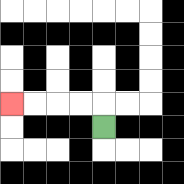{'start': '[4, 5]', 'end': '[0, 4]', 'path_directions': 'U,L,L,L,L', 'path_coordinates': '[[4, 5], [4, 4], [3, 4], [2, 4], [1, 4], [0, 4]]'}